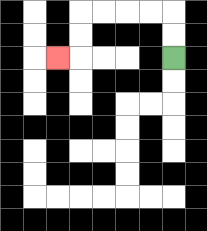{'start': '[7, 2]', 'end': '[2, 2]', 'path_directions': 'U,U,L,L,L,L,D,D,L', 'path_coordinates': '[[7, 2], [7, 1], [7, 0], [6, 0], [5, 0], [4, 0], [3, 0], [3, 1], [3, 2], [2, 2]]'}